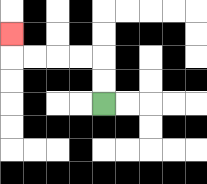{'start': '[4, 4]', 'end': '[0, 1]', 'path_directions': 'U,U,L,L,L,L,U', 'path_coordinates': '[[4, 4], [4, 3], [4, 2], [3, 2], [2, 2], [1, 2], [0, 2], [0, 1]]'}